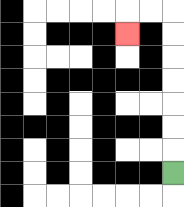{'start': '[7, 7]', 'end': '[5, 1]', 'path_directions': 'U,U,U,U,U,U,U,L,L,D', 'path_coordinates': '[[7, 7], [7, 6], [7, 5], [7, 4], [7, 3], [7, 2], [7, 1], [7, 0], [6, 0], [5, 0], [5, 1]]'}